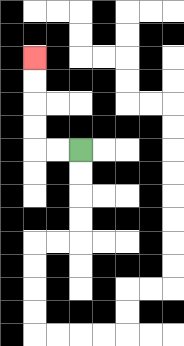{'start': '[3, 6]', 'end': '[1, 2]', 'path_directions': 'L,L,U,U,U,U', 'path_coordinates': '[[3, 6], [2, 6], [1, 6], [1, 5], [1, 4], [1, 3], [1, 2]]'}